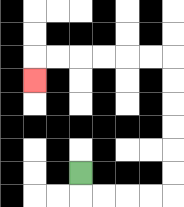{'start': '[3, 7]', 'end': '[1, 3]', 'path_directions': 'D,R,R,R,R,U,U,U,U,U,U,L,L,L,L,L,L,D', 'path_coordinates': '[[3, 7], [3, 8], [4, 8], [5, 8], [6, 8], [7, 8], [7, 7], [7, 6], [7, 5], [7, 4], [7, 3], [7, 2], [6, 2], [5, 2], [4, 2], [3, 2], [2, 2], [1, 2], [1, 3]]'}